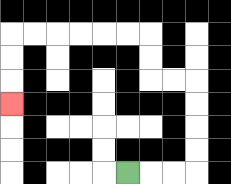{'start': '[5, 7]', 'end': '[0, 4]', 'path_directions': 'R,R,R,U,U,U,U,L,L,U,U,L,L,L,L,L,L,D,D,D', 'path_coordinates': '[[5, 7], [6, 7], [7, 7], [8, 7], [8, 6], [8, 5], [8, 4], [8, 3], [7, 3], [6, 3], [6, 2], [6, 1], [5, 1], [4, 1], [3, 1], [2, 1], [1, 1], [0, 1], [0, 2], [0, 3], [0, 4]]'}